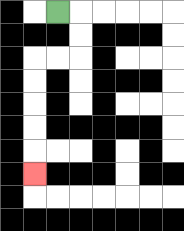{'start': '[2, 0]', 'end': '[1, 7]', 'path_directions': 'R,D,D,L,L,D,D,D,D,D', 'path_coordinates': '[[2, 0], [3, 0], [3, 1], [3, 2], [2, 2], [1, 2], [1, 3], [1, 4], [1, 5], [1, 6], [1, 7]]'}